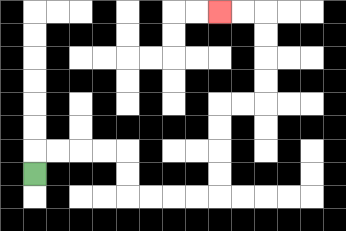{'start': '[1, 7]', 'end': '[9, 0]', 'path_directions': 'U,R,R,R,R,D,D,R,R,R,R,U,U,U,U,R,R,U,U,U,U,L,L', 'path_coordinates': '[[1, 7], [1, 6], [2, 6], [3, 6], [4, 6], [5, 6], [5, 7], [5, 8], [6, 8], [7, 8], [8, 8], [9, 8], [9, 7], [9, 6], [9, 5], [9, 4], [10, 4], [11, 4], [11, 3], [11, 2], [11, 1], [11, 0], [10, 0], [9, 0]]'}